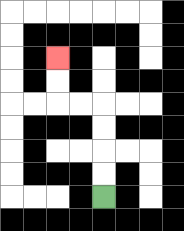{'start': '[4, 8]', 'end': '[2, 2]', 'path_directions': 'U,U,U,U,L,L,U,U', 'path_coordinates': '[[4, 8], [4, 7], [4, 6], [4, 5], [4, 4], [3, 4], [2, 4], [2, 3], [2, 2]]'}